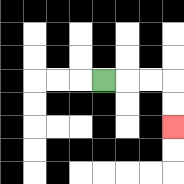{'start': '[4, 3]', 'end': '[7, 5]', 'path_directions': 'R,R,R,D,D', 'path_coordinates': '[[4, 3], [5, 3], [6, 3], [7, 3], [7, 4], [7, 5]]'}